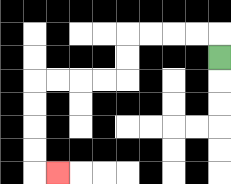{'start': '[9, 2]', 'end': '[2, 7]', 'path_directions': 'U,L,L,L,L,D,D,L,L,L,L,D,D,D,D,R', 'path_coordinates': '[[9, 2], [9, 1], [8, 1], [7, 1], [6, 1], [5, 1], [5, 2], [5, 3], [4, 3], [3, 3], [2, 3], [1, 3], [1, 4], [1, 5], [1, 6], [1, 7], [2, 7]]'}